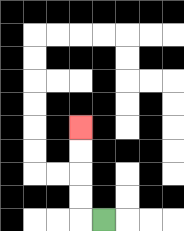{'start': '[4, 9]', 'end': '[3, 5]', 'path_directions': 'L,U,U,U,U', 'path_coordinates': '[[4, 9], [3, 9], [3, 8], [3, 7], [3, 6], [3, 5]]'}